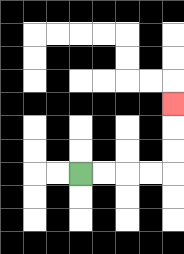{'start': '[3, 7]', 'end': '[7, 4]', 'path_directions': 'R,R,R,R,U,U,U', 'path_coordinates': '[[3, 7], [4, 7], [5, 7], [6, 7], [7, 7], [7, 6], [7, 5], [7, 4]]'}